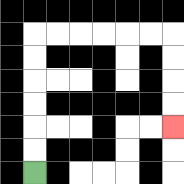{'start': '[1, 7]', 'end': '[7, 5]', 'path_directions': 'U,U,U,U,U,U,R,R,R,R,R,R,D,D,D,D', 'path_coordinates': '[[1, 7], [1, 6], [1, 5], [1, 4], [1, 3], [1, 2], [1, 1], [2, 1], [3, 1], [4, 1], [5, 1], [6, 1], [7, 1], [7, 2], [7, 3], [7, 4], [7, 5]]'}